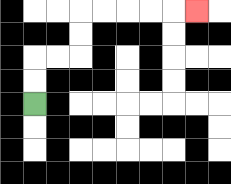{'start': '[1, 4]', 'end': '[8, 0]', 'path_directions': 'U,U,R,R,U,U,R,R,R,R,R', 'path_coordinates': '[[1, 4], [1, 3], [1, 2], [2, 2], [3, 2], [3, 1], [3, 0], [4, 0], [5, 0], [6, 0], [7, 0], [8, 0]]'}